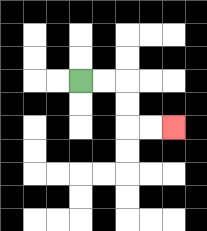{'start': '[3, 3]', 'end': '[7, 5]', 'path_directions': 'R,R,D,D,R,R', 'path_coordinates': '[[3, 3], [4, 3], [5, 3], [5, 4], [5, 5], [6, 5], [7, 5]]'}